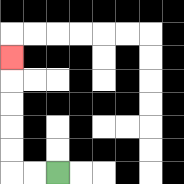{'start': '[2, 7]', 'end': '[0, 2]', 'path_directions': 'L,L,U,U,U,U,U', 'path_coordinates': '[[2, 7], [1, 7], [0, 7], [0, 6], [0, 5], [0, 4], [0, 3], [0, 2]]'}